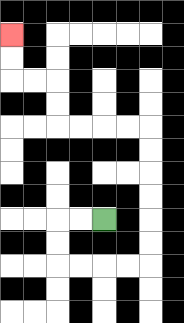{'start': '[4, 9]', 'end': '[0, 1]', 'path_directions': 'L,L,D,D,R,R,R,R,U,U,U,U,U,U,L,L,L,L,U,U,L,L,U,U', 'path_coordinates': '[[4, 9], [3, 9], [2, 9], [2, 10], [2, 11], [3, 11], [4, 11], [5, 11], [6, 11], [6, 10], [6, 9], [6, 8], [6, 7], [6, 6], [6, 5], [5, 5], [4, 5], [3, 5], [2, 5], [2, 4], [2, 3], [1, 3], [0, 3], [0, 2], [0, 1]]'}